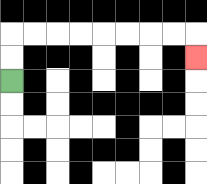{'start': '[0, 3]', 'end': '[8, 2]', 'path_directions': 'U,U,R,R,R,R,R,R,R,R,D', 'path_coordinates': '[[0, 3], [0, 2], [0, 1], [1, 1], [2, 1], [3, 1], [4, 1], [5, 1], [6, 1], [7, 1], [8, 1], [8, 2]]'}